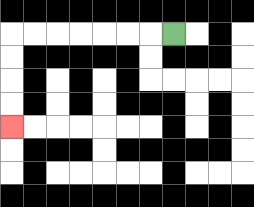{'start': '[7, 1]', 'end': '[0, 5]', 'path_directions': 'L,L,L,L,L,L,L,D,D,D,D', 'path_coordinates': '[[7, 1], [6, 1], [5, 1], [4, 1], [3, 1], [2, 1], [1, 1], [0, 1], [0, 2], [0, 3], [0, 4], [0, 5]]'}